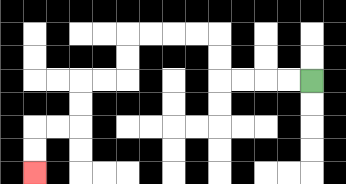{'start': '[13, 3]', 'end': '[1, 7]', 'path_directions': 'L,L,L,L,U,U,L,L,L,L,D,D,L,L,D,D,L,L,D,D', 'path_coordinates': '[[13, 3], [12, 3], [11, 3], [10, 3], [9, 3], [9, 2], [9, 1], [8, 1], [7, 1], [6, 1], [5, 1], [5, 2], [5, 3], [4, 3], [3, 3], [3, 4], [3, 5], [2, 5], [1, 5], [1, 6], [1, 7]]'}